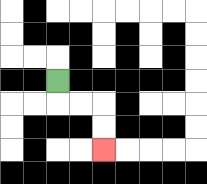{'start': '[2, 3]', 'end': '[4, 6]', 'path_directions': 'D,R,R,D,D', 'path_coordinates': '[[2, 3], [2, 4], [3, 4], [4, 4], [4, 5], [4, 6]]'}